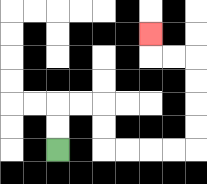{'start': '[2, 6]', 'end': '[6, 1]', 'path_directions': 'U,U,R,R,D,D,R,R,R,R,U,U,U,U,L,L,U', 'path_coordinates': '[[2, 6], [2, 5], [2, 4], [3, 4], [4, 4], [4, 5], [4, 6], [5, 6], [6, 6], [7, 6], [8, 6], [8, 5], [8, 4], [8, 3], [8, 2], [7, 2], [6, 2], [6, 1]]'}